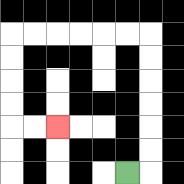{'start': '[5, 7]', 'end': '[2, 5]', 'path_directions': 'R,U,U,U,U,U,U,L,L,L,L,L,L,D,D,D,D,R,R', 'path_coordinates': '[[5, 7], [6, 7], [6, 6], [6, 5], [6, 4], [6, 3], [6, 2], [6, 1], [5, 1], [4, 1], [3, 1], [2, 1], [1, 1], [0, 1], [0, 2], [0, 3], [0, 4], [0, 5], [1, 5], [2, 5]]'}